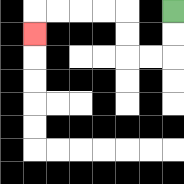{'start': '[7, 0]', 'end': '[1, 1]', 'path_directions': 'D,D,L,L,U,U,L,L,L,L,D', 'path_coordinates': '[[7, 0], [7, 1], [7, 2], [6, 2], [5, 2], [5, 1], [5, 0], [4, 0], [3, 0], [2, 0], [1, 0], [1, 1]]'}